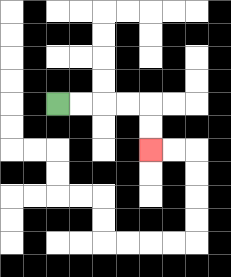{'start': '[2, 4]', 'end': '[6, 6]', 'path_directions': 'R,R,R,R,D,D', 'path_coordinates': '[[2, 4], [3, 4], [4, 4], [5, 4], [6, 4], [6, 5], [6, 6]]'}